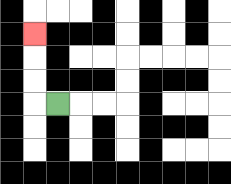{'start': '[2, 4]', 'end': '[1, 1]', 'path_directions': 'L,U,U,U', 'path_coordinates': '[[2, 4], [1, 4], [1, 3], [1, 2], [1, 1]]'}